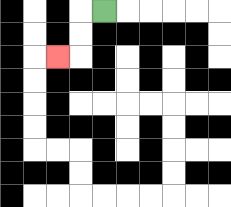{'start': '[4, 0]', 'end': '[2, 2]', 'path_directions': 'L,D,D,L', 'path_coordinates': '[[4, 0], [3, 0], [3, 1], [3, 2], [2, 2]]'}